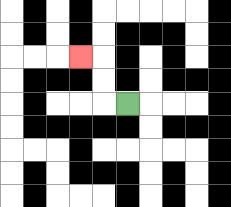{'start': '[5, 4]', 'end': '[3, 2]', 'path_directions': 'L,U,U,L', 'path_coordinates': '[[5, 4], [4, 4], [4, 3], [4, 2], [3, 2]]'}